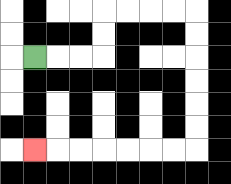{'start': '[1, 2]', 'end': '[1, 6]', 'path_directions': 'R,R,R,U,U,R,R,R,R,D,D,D,D,D,D,L,L,L,L,L,L,L', 'path_coordinates': '[[1, 2], [2, 2], [3, 2], [4, 2], [4, 1], [4, 0], [5, 0], [6, 0], [7, 0], [8, 0], [8, 1], [8, 2], [8, 3], [8, 4], [8, 5], [8, 6], [7, 6], [6, 6], [5, 6], [4, 6], [3, 6], [2, 6], [1, 6]]'}